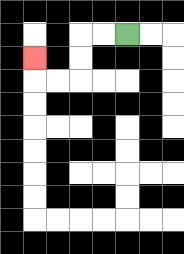{'start': '[5, 1]', 'end': '[1, 2]', 'path_directions': 'L,L,D,D,L,L,U', 'path_coordinates': '[[5, 1], [4, 1], [3, 1], [3, 2], [3, 3], [2, 3], [1, 3], [1, 2]]'}